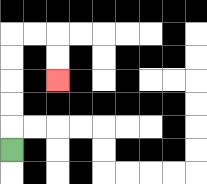{'start': '[0, 6]', 'end': '[2, 3]', 'path_directions': 'U,U,U,U,U,R,R,D,D', 'path_coordinates': '[[0, 6], [0, 5], [0, 4], [0, 3], [0, 2], [0, 1], [1, 1], [2, 1], [2, 2], [2, 3]]'}